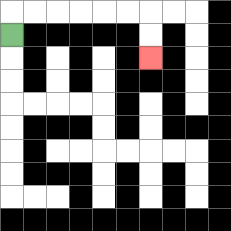{'start': '[0, 1]', 'end': '[6, 2]', 'path_directions': 'U,R,R,R,R,R,R,D,D', 'path_coordinates': '[[0, 1], [0, 0], [1, 0], [2, 0], [3, 0], [4, 0], [5, 0], [6, 0], [6, 1], [6, 2]]'}